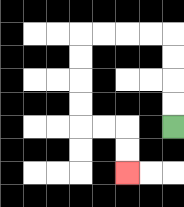{'start': '[7, 5]', 'end': '[5, 7]', 'path_directions': 'U,U,U,U,L,L,L,L,D,D,D,D,R,R,D,D', 'path_coordinates': '[[7, 5], [7, 4], [7, 3], [7, 2], [7, 1], [6, 1], [5, 1], [4, 1], [3, 1], [3, 2], [3, 3], [3, 4], [3, 5], [4, 5], [5, 5], [5, 6], [5, 7]]'}